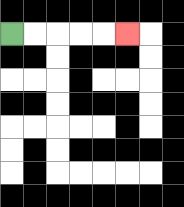{'start': '[0, 1]', 'end': '[5, 1]', 'path_directions': 'R,R,R,R,R', 'path_coordinates': '[[0, 1], [1, 1], [2, 1], [3, 1], [4, 1], [5, 1]]'}